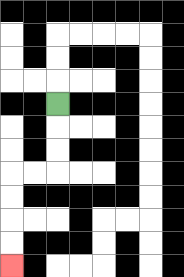{'start': '[2, 4]', 'end': '[0, 11]', 'path_directions': 'D,D,D,L,L,D,D,D,D', 'path_coordinates': '[[2, 4], [2, 5], [2, 6], [2, 7], [1, 7], [0, 7], [0, 8], [0, 9], [0, 10], [0, 11]]'}